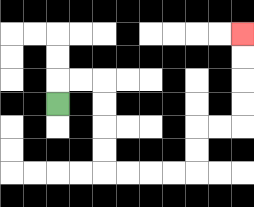{'start': '[2, 4]', 'end': '[10, 1]', 'path_directions': 'U,R,R,D,D,D,D,R,R,R,R,U,U,R,R,U,U,U,U', 'path_coordinates': '[[2, 4], [2, 3], [3, 3], [4, 3], [4, 4], [4, 5], [4, 6], [4, 7], [5, 7], [6, 7], [7, 7], [8, 7], [8, 6], [8, 5], [9, 5], [10, 5], [10, 4], [10, 3], [10, 2], [10, 1]]'}